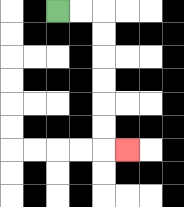{'start': '[2, 0]', 'end': '[5, 6]', 'path_directions': 'R,R,D,D,D,D,D,D,R', 'path_coordinates': '[[2, 0], [3, 0], [4, 0], [4, 1], [4, 2], [4, 3], [4, 4], [4, 5], [4, 6], [5, 6]]'}